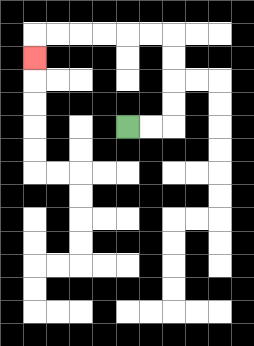{'start': '[5, 5]', 'end': '[1, 2]', 'path_directions': 'R,R,U,U,U,U,L,L,L,L,L,L,D', 'path_coordinates': '[[5, 5], [6, 5], [7, 5], [7, 4], [7, 3], [7, 2], [7, 1], [6, 1], [5, 1], [4, 1], [3, 1], [2, 1], [1, 1], [1, 2]]'}